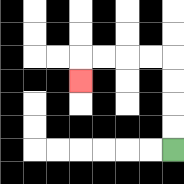{'start': '[7, 6]', 'end': '[3, 3]', 'path_directions': 'U,U,U,U,L,L,L,L,D', 'path_coordinates': '[[7, 6], [7, 5], [7, 4], [7, 3], [7, 2], [6, 2], [5, 2], [4, 2], [3, 2], [3, 3]]'}